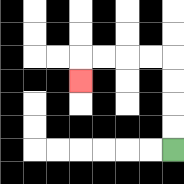{'start': '[7, 6]', 'end': '[3, 3]', 'path_directions': 'U,U,U,U,L,L,L,L,D', 'path_coordinates': '[[7, 6], [7, 5], [7, 4], [7, 3], [7, 2], [6, 2], [5, 2], [4, 2], [3, 2], [3, 3]]'}